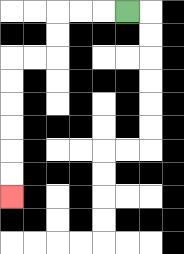{'start': '[5, 0]', 'end': '[0, 8]', 'path_directions': 'L,L,L,D,D,L,L,D,D,D,D,D,D', 'path_coordinates': '[[5, 0], [4, 0], [3, 0], [2, 0], [2, 1], [2, 2], [1, 2], [0, 2], [0, 3], [0, 4], [0, 5], [0, 6], [0, 7], [0, 8]]'}